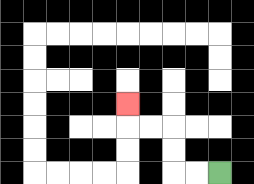{'start': '[9, 7]', 'end': '[5, 4]', 'path_directions': 'L,L,U,U,L,L,U', 'path_coordinates': '[[9, 7], [8, 7], [7, 7], [7, 6], [7, 5], [6, 5], [5, 5], [5, 4]]'}